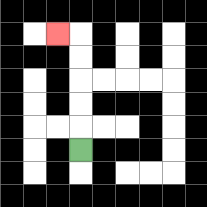{'start': '[3, 6]', 'end': '[2, 1]', 'path_directions': 'U,U,U,U,U,L', 'path_coordinates': '[[3, 6], [3, 5], [3, 4], [3, 3], [3, 2], [3, 1], [2, 1]]'}